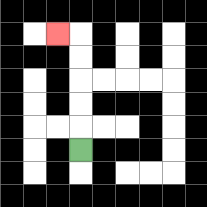{'start': '[3, 6]', 'end': '[2, 1]', 'path_directions': 'U,U,U,U,U,L', 'path_coordinates': '[[3, 6], [3, 5], [3, 4], [3, 3], [3, 2], [3, 1], [2, 1]]'}